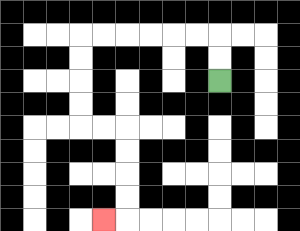{'start': '[9, 3]', 'end': '[4, 9]', 'path_directions': 'U,U,L,L,L,L,L,L,D,D,D,D,R,R,D,D,D,D,L', 'path_coordinates': '[[9, 3], [9, 2], [9, 1], [8, 1], [7, 1], [6, 1], [5, 1], [4, 1], [3, 1], [3, 2], [3, 3], [3, 4], [3, 5], [4, 5], [5, 5], [5, 6], [5, 7], [5, 8], [5, 9], [4, 9]]'}